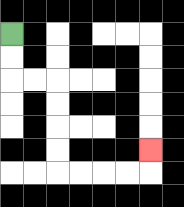{'start': '[0, 1]', 'end': '[6, 6]', 'path_directions': 'D,D,R,R,D,D,D,D,R,R,R,R,U', 'path_coordinates': '[[0, 1], [0, 2], [0, 3], [1, 3], [2, 3], [2, 4], [2, 5], [2, 6], [2, 7], [3, 7], [4, 7], [5, 7], [6, 7], [6, 6]]'}